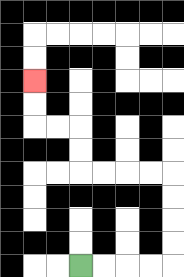{'start': '[3, 11]', 'end': '[1, 3]', 'path_directions': 'R,R,R,R,U,U,U,U,L,L,L,L,U,U,L,L,U,U', 'path_coordinates': '[[3, 11], [4, 11], [5, 11], [6, 11], [7, 11], [7, 10], [7, 9], [7, 8], [7, 7], [6, 7], [5, 7], [4, 7], [3, 7], [3, 6], [3, 5], [2, 5], [1, 5], [1, 4], [1, 3]]'}